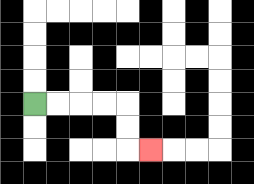{'start': '[1, 4]', 'end': '[6, 6]', 'path_directions': 'R,R,R,R,D,D,R', 'path_coordinates': '[[1, 4], [2, 4], [3, 4], [4, 4], [5, 4], [5, 5], [5, 6], [6, 6]]'}